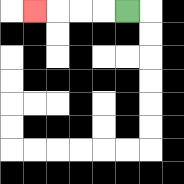{'start': '[5, 0]', 'end': '[1, 0]', 'path_directions': 'L,L,L,L', 'path_coordinates': '[[5, 0], [4, 0], [3, 0], [2, 0], [1, 0]]'}